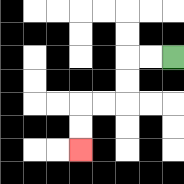{'start': '[7, 2]', 'end': '[3, 6]', 'path_directions': 'L,L,D,D,L,L,D,D', 'path_coordinates': '[[7, 2], [6, 2], [5, 2], [5, 3], [5, 4], [4, 4], [3, 4], [3, 5], [3, 6]]'}